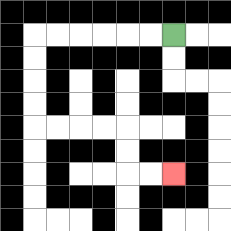{'start': '[7, 1]', 'end': '[7, 7]', 'path_directions': 'L,L,L,L,L,L,D,D,D,D,R,R,R,R,D,D,R,R', 'path_coordinates': '[[7, 1], [6, 1], [5, 1], [4, 1], [3, 1], [2, 1], [1, 1], [1, 2], [1, 3], [1, 4], [1, 5], [2, 5], [3, 5], [4, 5], [5, 5], [5, 6], [5, 7], [6, 7], [7, 7]]'}